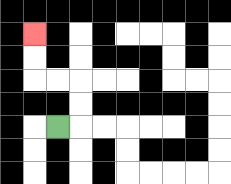{'start': '[2, 5]', 'end': '[1, 1]', 'path_directions': 'R,U,U,L,L,U,U', 'path_coordinates': '[[2, 5], [3, 5], [3, 4], [3, 3], [2, 3], [1, 3], [1, 2], [1, 1]]'}